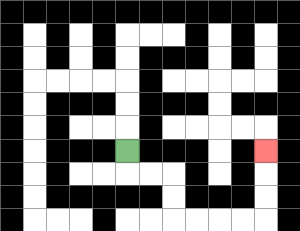{'start': '[5, 6]', 'end': '[11, 6]', 'path_directions': 'D,R,R,D,D,R,R,R,R,U,U,U', 'path_coordinates': '[[5, 6], [5, 7], [6, 7], [7, 7], [7, 8], [7, 9], [8, 9], [9, 9], [10, 9], [11, 9], [11, 8], [11, 7], [11, 6]]'}